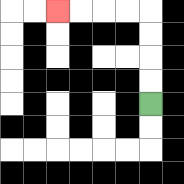{'start': '[6, 4]', 'end': '[2, 0]', 'path_directions': 'U,U,U,U,L,L,L,L', 'path_coordinates': '[[6, 4], [6, 3], [6, 2], [6, 1], [6, 0], [5, 0], [4, 0], [3, 0], [2, 0]]'}